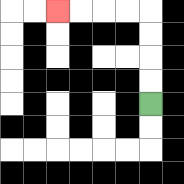{'start': '[6, 4]', 'end': '[2, 0]', 'path_directions': 'U,U,U,U,L,L,L,L', 'path_coordinates': '[[6, 4], [6, 3], [6, 2], [6, 1], [6, 0], [5, 0], [4, 0], [3, 0], [2, 0]]'}